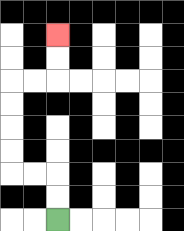{'start': '[2, 9]', 'end': '[2, 1]', 'path_directions': 'U,U,L,L,U,U,U,U,R,R,U,U', 'path_coordinates': '[[2, 9], [2, 8], [2, 7], [1, 7], [0, 7], [0, 6], [0, 5], [0, 4], [0, 3], [1, 3], [2, 3], [2, 2], [2, 1]]'}